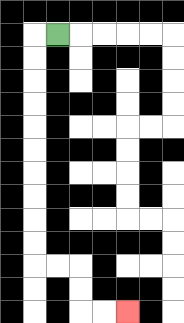{'start': '[2, 1]', 'end': '[5, 13]', 'path_directions': 'L,D,D,D,D,D,D,D,D,D,D,R,R,D,D,R,R', 'path_coordinates': '[[2, 1], [1, 1], [1, 2], [1, 3], [1, 4], [1, 5], [1, 6], [1, 7], [1, 8], [1, 9], [1, 10], [1, 11], [2, 11], [3, 11], [3, 12], [3, 13], [4, 13], [5, 13]]'}